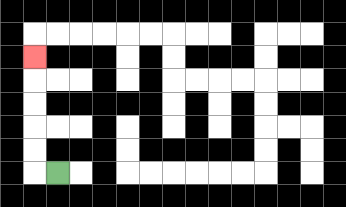{'start': '[2, 7]', 'end': '[1, 2]', 'path_directions': 'L,U,U,U,U,U', 'path_coordinates': '[[2, 7], [1, 7], [1, 6], [1, 5], [1, 4], [1, 3], [1, 2]]'}